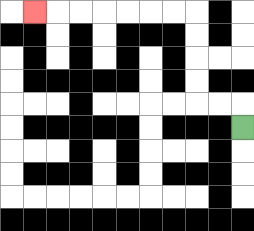{'start': '[10, 5]', 'end': '[1, 0]', 'path_directions': 'U,L,L,U,U,U,U,L,L,L,L,L,L,L', 'path_coordinates': '[[10, 5], [10, 4], [9, 4], [8, 4], [8, 3], [8, 2], [8, 1], [8, 0], [7, 0], [6, 0], [5, 0], [4, 0], [3, 0], [2, 0], [1, 0]]'}